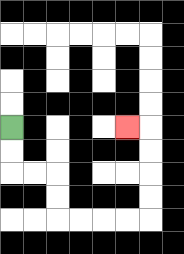{'start': '[0, 5]', 'end': '[5, 5]', 'path_directions': 'D,D,R,R,D,D,R,R,R,R,U,U,U,U,L', 'path_coordinates': '[[0, 5], [0, 6], [0, 7], [1, 7], [2, 7], [2, 8], [2, 9], [3, 9], [4, 9], [5, 9], [6, 9], [6, 8], [6, 7], [6, 6], [6, 5], [5, 5]]'}